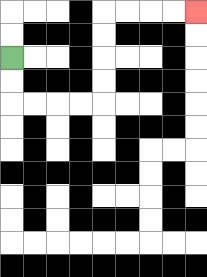{'start': '[0, 2]', 'end': '[8, 0]', 'path_directions': 'D,D,R,R,R,R,U,U,U,U,R,R,R,R', 'path_coordinates': '[[0, 2], [0, 3], [0, 4], [1, 4], [2, 4], [3, 4], [4, 4], [4, 3], [4, 2], [4, 1], [4, 0], [5, 0], [6, 0], [7, 0], [8, 0]]'}